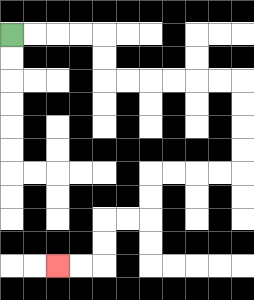{'start': '[0, 1]', 'end': '[2, 11]', 'path_directions': 'R,R,R,R,D,D,R,R,R,R,R,R,D,D,D,D,L,L,L,L,D,D,L,L,D,D,L,L', 'path_coordinates': '[[0, 1], [1, 1], [2, 1], [3, 1], [4, 1], [4, 2], [4, 3], [5, 3], [6, 3], [7, 3], [8, 3], [9, 3], [10, 3], [10, 4], [10, 5], [10, 6], [10, 7], [9, 7], [8, 7], [7, 7], [6, 7], [6, 8], [6, 9], [5, 9], [4, 9], [4, 10], [4, 11], [3, 11], [2, 11]]'}